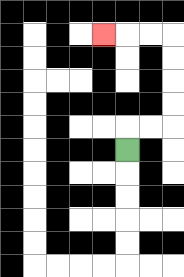{'start': '[5, 6]', 'end': '[4, 1]', 'path_directions': 'U,R,R,U,U,U,U,L,L,L', 'path_coordinates': '[[5, 6], [5, 5], [6, 5], [7, 5], [7, 4], [7, 3], [7, 2], [7, 1], [6, 1], [5, 1], [4, 1]]'}